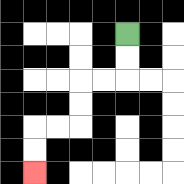{'start': '[5, 1]', 'end': '[1, 7]', 'path_directions': 'D,D,L,L,D,D,L,L,D,D', 'path_coordinates': '[[5, 1], [5, 2], [5, 3], [4, 3], [3, 3], [3, 4], [3, 5], [2, 5], [1, 5], [1, 6], [1, 7]]'}